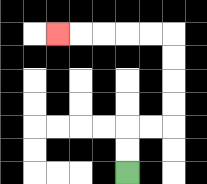{'start': '[5, 7]', 'end': '[2, 1]', 'path_directions': 'U,U,R,R,U,U,U,U,L,L,L,L,L', 'path_coordinates': '[[5, 7], [5, 6], [5, 5], [6, 5], [7, 5], [7, 4], [7, 3], [7, 2], [7, 1], [6, 1], [5, 1], [4, 1], [3, 1], [2, 1]]'}